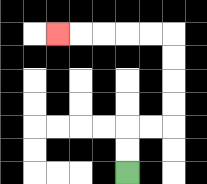{'start': '[5, 7]', 'end': '[2, 1]', 'path_directions': 'U,U,R,R,U,U,U,U,L,L,L,L,L', 'path_coordinates': '[[5, 7], [5, 6], [5, 5], [6, 5], [7, 5], [7, 4], [7, 3], [7, 2], [7, 1], [6, 1], [5, 1], [4, 1], [3, 1], [2, 1]]'}